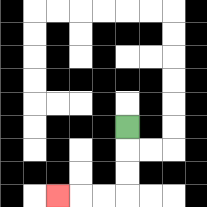{'start': '[5, 5]', 'end': '[2, 8]', 'path_directions': 'D,D,D,L,L,L', 'path_coordinates': '[[5, 5], [5, 6], [5, 7], [5, 8], [4, 8], [3, 8], [2, 8]]'}